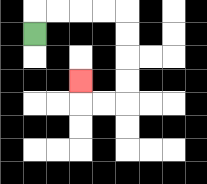{'start': '[1, 1]', 'end': '[3, 3]', 'path_directions': 'U,R,R,R,R,D,D,D,D,L,L,U', 'path_coordinates': '[[1, 1], [1, 0], [2, 0], [3, 0], [4, 0], [5, 0], [5, 1], [5, 2], [5, 3], [5, 4], [4, 4], [3, 4], [3, 3]]'}